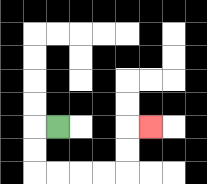{'start': '[2, 5]', 'end': '[6, 5]', 'path_directions': 'L,D,D,R,R,R,R,U,U,R', 'path_coordinates': '[[2, 5], [1, 5], [1, 6], [1, 7], [2, 7], [3, 7], [4, 7], [5, 7], [5, 6], [5, 5], [6, 5]]'}